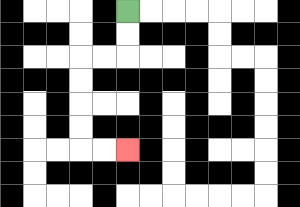{'start': '[5, 0]', 'end': '[5, 6]', 'path_directions': 'D,D,L,L,D,D,D,D,R,R', 'path_coordinates': '[[5, 0], [5, 1], [5, 2], [4, 2], [3, 2], [3, 3], [3, 4], [3, 5], [3, 6], [4, 6], [5, 6]]'}